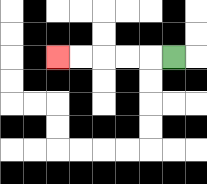{'start': '[7, 2]', 'end': '[2, 2]', 'path_directions': 'L,L,L,L,L', 'path_coordinates': '[[7, 2], [6, 2], [5, 2], [4, 2], [3, 2], [2, 2]]'}